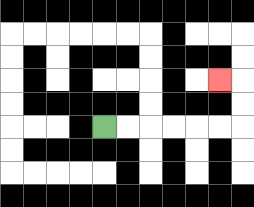{'start': '[4, 5]', 'end': '[9, 3]', 'path_directions': 'R,R,R,R,R,R,U,U,L', 'path_coordinates': '[[4, 5], [5, 5], [6, 5], [7, 5], [8, 5], [9, 5], [10, 5], [10, 4], [10, 3], [9, 3]]'}